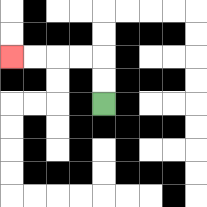{'start': '[4, 4]', 'end': '[0, 2]', 'path_directions': 'U,U,L,L,L,L', 'path_coordinates': '[[4, 4], [4, 3], [4, 2], [3, 2], [2, 2], [1, 2], [0, 2]]'}